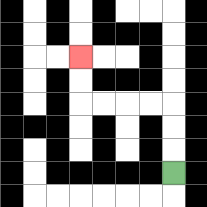{'start': '[7, 7]', 'end': '[3, 2]', 'path_directions': 'U,U,U,L,L,L,L,U,U', 'path_coordinates': '[[7, 7], [7, 6], [7, 5], [7, 4], [6, 4], [5, 4], [4, 4], [3, 4], [3, 3], [3, 2]]'}